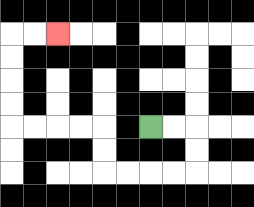{'start': '[6, 5]', 'end': '[2, 1]', 'path_directions': 'R,R,D,D,L,L,L,L,U,U,L,L,L,L,U,U,U,U,R,R', 'path_coordinates': '[[6, 5], [7, 5], [8, 5], [8, 6], [8, 7], [7, 7], [6, 7], [5, 7], [4, 7], [4, 6], [4, 5], [3, 5], [2, 5], [1, 5], [0, 5], [0, 4], [0, 3], [0, 2], [0, 1], [1, 1], [2, 1]]'}